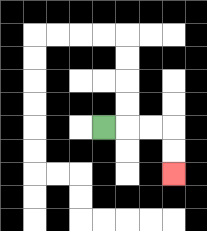{'start': '[4, 5]', 'end': '[7, 7]', 'path_directions': 'R,R,R,D,D', 'path_coordinates': '[[4, 5], [5, 5], [6, 5], [7, 5], [7, 6], [7, 7]]'}